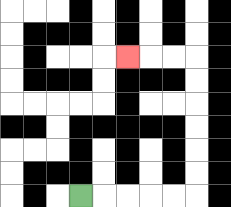{'start': '[3, 8]', 'end': '[5, 2]', 'path_directions': 'R,R,R,R,R,U,U,U,U,U,U,L,L,L', 'path_coordinates': '[[3, 8], [4, 8], [5, 8], [6, 8], [7, 8], [8, 8], [8, 7], [8, 6], [8, 5], [8, 4], [8, 3], [8, 2], [7, 2], [6, 2], [5, 2]]'}